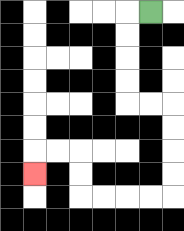{'start': '[6, 0]', 'end': '[1, 7]', 'path_directions': 'L,D,D,D,D,R,R,D,D,D,D,L,L,L,L,U,U,L,L,D', 'path_coordinates': '[[6, 0], [5, 0], [5, 1], [5, 2], [5, 3], [5, 4], [6, 4], [7, 4], [7, 5], [7, 6], [7, 7], [7, 8], [6, 8], [5, 8], [4, 8], [3, 8], [3, 7], [3, 6], [2, 6], [1, 6], [1, 7]]'}